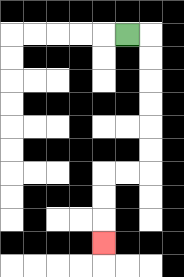{'start': '[5, 1]', 'end': '[4, 10]', 'path_directions': 'R,D,D,D,D,D,D,L,L,D,D,D', 'path_coordinates': '[[5, 1], [6, 1], [6, 2], [6, 3], [6, 4], [6, 5], [6, 6], [6, 7], [5, 7], [4, 7], [4, 8], [4, 9], [4, 10]]'}